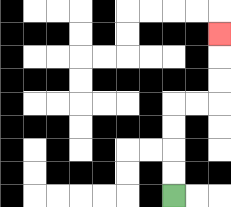{'start': '[7, 8]', 'end': '[9, 1]', 'path_directions': 'U,U,U,U,R,R,U,U,U', 'path_coordinates': '[[7, 8], [7, 7], [7, 6], [7, 5], [7, 4], [8, 4], [9, 4], [9, 3], [9, 2], [9, 1]]'}